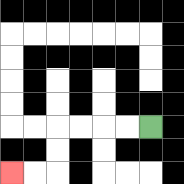{'start': '[6, 5]', 'end': '[0, 7]', 'path_directions': 'L,L,L,L,D,D,L,L', 'path_coordinates': '[[6, 5], [5, 5], [4, 5], [3, 5], [2, 5], [2, 6], [2, 7], [1, 7], [0, 7]]'}